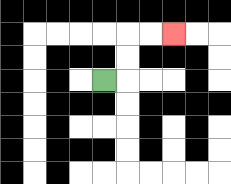{'start': '[4, 3]', 'end': '[7, 1]', 'path_directions': 'R,U,U,R,R', 'path_coordinates': '[[4, 3], [5, 3], [5, 2], [5, 1], [6, 1], [7, 1]]'}